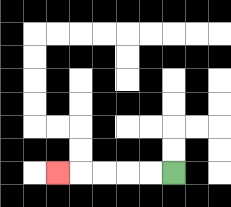{'start': '[7, 7]', 'end': '[2, 7]', 'path_directions': 'L,L,L,L,L', 'path_coordinates': '[[7, 7], [6, 7], [5, 7], [4, 7], [3, 7], [2, 7]]'}